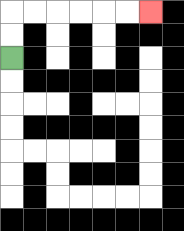{'start': '[0, 2]', 'end': '[6, 0]', 'path_directions': 'U,U,R,R,R,R,R,R', 'path_coordinates': '[[0, 2], [0, 1], [0, 0], [1, 0], [2, 0], [3, 0], [4, 0], [5, 0], [6, 0]]'}